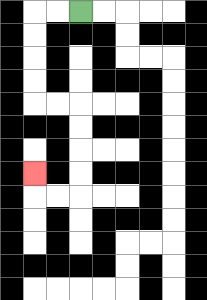{'start': '[3, 0]', 'end': '[1, 7]', 'path_directions': 'L,L,D,D,D,D,R,R,D,D,D,D,L,L,U', 'path_coordinates': '[[3, 0], [2, 0], [1, 0], [1, 1], [1, 2], [1, 3], [1, 4], [2, 4], [3, 4], [3, 5], [3, 6], [3, 7], [3, 8], [2, 8], [1, 8], [1, 7]]'}